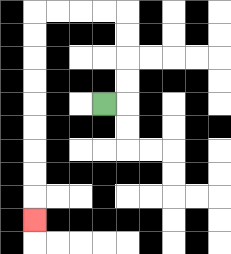{'start': '[4, 4]', 'end': '[1, 9]', 'path_directions': 'R,U,U,U,U,L,L,L,L,D,D,D,D,D,D,D,D,D', 'path_coordinates': '[[4, 4], [5, 4], [5, 3], [5, 2], [5, 1], [5, 0], [4, 0], [3, 0], [2, 0], [1, 0], [1, 1], [1, 2], [1, 3], [1, 4], [1, 5], [1, 6], [1, 7], [1, 8], [1, 9]]'}